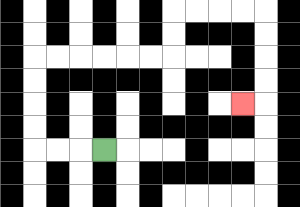{'start': '[4, 6]', 'end': '[10, 4]', 'path_directions': 'L,L,L,U,U,U,U,R,R,R,R,R,R,U,U,R,R,R,R,D,D,D,D,L', 'path_coordinates': '[[4, 6], [3, 6], [2, 6], [1, 6], [1, 5], [1, 4], [1, 3], [1, 2], [2, 2], [3, 2], [4, 2], [5, 2], [6, 2], [7, 2], [7, 1], [7, 0], [8, 0], [9, 0], [10, 0], [11, 0], [11, 1], [11, 2], [11, 3], [11, 4], [10, 4]]'}